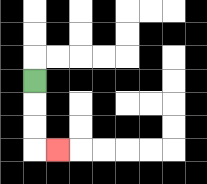{'start': '[1, 3]', 'end': '[2, 6]', 'path_directions': 'D,D,D,R', 'path_coordinates': '[[1, 3], [1, 4], [1, 5], [1, 6], [2, 6]]'}